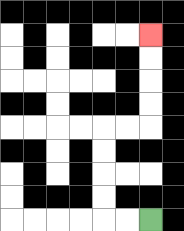{'start': '[6, 9]', 'end': '[6, 1]', 'path_directions': 'L,L,U,U,U,U,R,R,U,U,U,U', 'path_coordinates': '[[6, 9], [5, 9], [4, 9], [4, 8], [4, 7], [4, 6], [4, 5], [5, 5], [6, 5], [6, 4], [6, 3], [6, 2], [6, 1]]'}